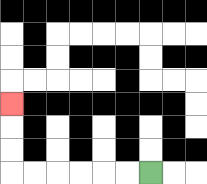{'start': '[6, 7]', 'end': '[0, 4]', 'path_directions': 'L,L,L,L,L,L,U,U,U', 'path_coordinates': '[[6, 7], [5, 7], [4, 7], [3, 7], [2, 7], [1, 7], [0, 7], [0, 6], [0, 5], [0, 4]]'}